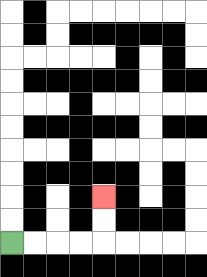{'start': '[0, 10]', 'end': '[4, 8]', 'path_directions': 'R,R,R,R,U,U', 'path_coordinates': '[[0, 10], [1, 10], [2, 10], [3, 10], [4, 10], [4, 9], [4, 8]]'}